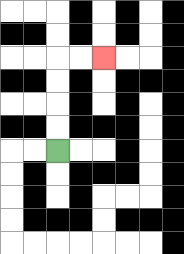{'start': '[2, 6]', 'end': '[4, 2]', 'path_directions': 'U,U,U,U,R,R', 'path_coordinates': '[[2, 6], [2, 5], [2, 4], [2, 3], [2, 2], [3, 2], [4, 2]]'}